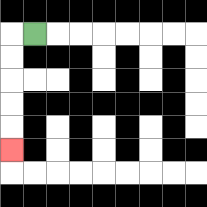{'start': '[1, 1]', 'end': '[0, 6]', 'path_directions': 'L,D,D,D,D,D', 'path_coordinates': '[[1, 1], [0, 1], [0, 2], [0, 3], [0, 4], [0, 5], [0, 6]]'}